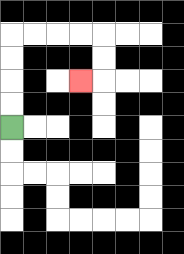{'start': '[0, 5]', 'end': '[3, 3]', 'path_directions': 'U,U,U,U,R,R,R,R,D,D,L', 'path_coordinates': '[[0, 5], [0, 4], [0, 3], [0, 2], [0, 1], [1, 1], [2, 1], [3, 1], [4, 1], [4, 2], [4, 3], [3, 3]]'}